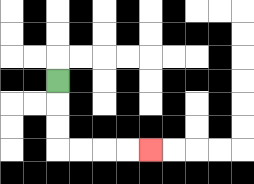{'start': '[2, 3]', 'end': '[6, 6]', 'path_directions': 'D,D,D,R,R,R,R', 'path_coordinates': '[[2, 3], [2, 4], [2, 5], [2, 6], [3, 6], [4, 6], [5, 6], [6, 6]]'}